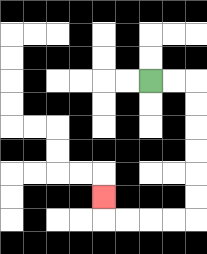{'start': '[6, 3]', 'end': '[4, 8]', 'path_directions': 'R,R,D,D,D,D,D,D,L,L,L,L,U', 'path_coordinates': '[[6, 3], [7, 3], [8, 3], [8, 4], [8, 5], [8, 6], [8, 7], [8, 8], [8, 9], [7, 9], [6, 9], [5, 9], [4, 9], [4, 8]]'}